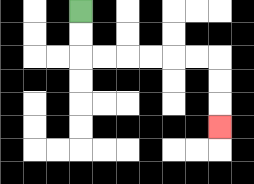{'start': '[3, 0]', 'end': '[9, 5]', 'path_directions': 'D,D,R,R,R,R,R,R,D,D,D', 'path_coordinates': '[[3, 0], [3, 1], [3, 2], [4, 2], [5, 2], [6, 2], [7, 2], [8, 2], [9, 2], [9, 3], [9, 4], [9, 5]]'}